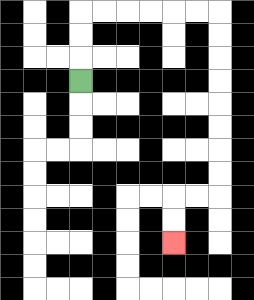{'start': '[3, 3]', 'end': '[7, 10]', 'path_directions': 'U,U,U,R,R,R,R,R,R,D,D,D,D,D,D,D,D,L,L,D,D', 'path_coordinates': '[[3, 3], [3, 2], [3, 1], [3, 0], [4, 0], [5, 0], [6, 0], [7, 0], [8, 0], [9, 0], [9, 1], [9, 2], [9, 3], [9, 4], [9, 5], [9, 6], [9, 7], [9, 8], [8, 8], [7, 8], [7, 9], [7, 10]]'}